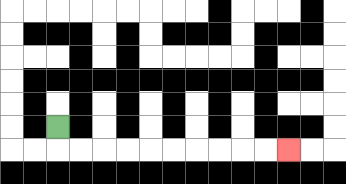{'start': '[2, 5]', 'end': '[12, 6]', 'path_directions': 'D,R,R,R,R,R,R,R,R,R,R', 'path_coordinates': '[[2, 5], [2, 6], [3, 6], [4, 6], [5, 6], [6, 6], [7, 6], [8, 6], [9, 6], [10, 6], [11, 6], [12, 6]]'}